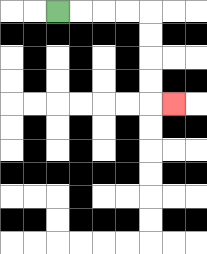{'start': '[2, 0]', 'end': '[7, 4]', 'path_directions': 'R,R,R,R,D,D,D,D,R', 'path_coordinates': '[[2, 0], [3, 0], [4, 0], [5, 0], [6, 0], [6, 1], [6, 2], [6, 3], [6, 4], [7, 4]]'}